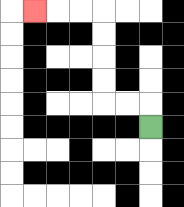{'start': '[6, 5]', 'end': '[1, 0]', 'path_directions': 'U,L,L,U,U,U,U,L,L,L', 'path_coordinates': '[[6, 5], [6, 4], [5, 4], [4, 4], [4, 3], [4, 2], [4, 1], [4, 0], [3, 0], [2, 0], [1, 0]]'}